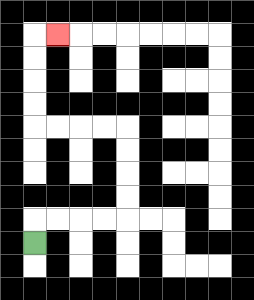{'start': '[1, 10]', 'end': '[2, 1]', 'path_directions': 'U,R,R,R,R,U,U,U,U,L,L,L,L,U,U,U,U,R', 'path_coordinates': '[[1, 10], [1, 9], [2, 9], [3, 9], [4, 9], [5, 9], [5, 8], [5, 7], [5, 6], [5, 5], [4, 5], [3, 5], [2, 5], [1, 5], [1, 4], [1, 3], [1, 2], [1, 1], [2, 1]]'}